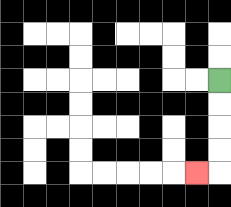{'start': '[9, 3]', 'end': '[8, 7]', 'path_directions': 'D,D,D,D,L', 'path_coordinates': '[[9, 3], [9, 4], [9, 5], [9, 6], [9, 7], [8, 7]]'}